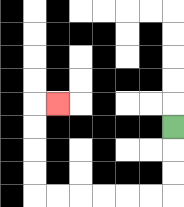{'start': '[7, 5]', 'end': '[2, 4]', 'path_directions': 'D,D,D,L,L,L,L,L,L,U,U,U,U,R', 'path_coordinates': '[[7, 5], [7, 6], [7, 7], [7, 8], [6, 8], [5, 8], [4, 8], [3, 8], [2, 8], [1, 8], [1, 7], [1, 6], [1, 5], [1, 4], [2, 4]]'}